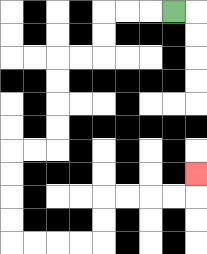{'start': '[7, 0]', 'end': '[8, 7]', 'path_directions': 'L,L,L,D,D,L,L,D,D,D,D,L,L,D,D,D,D,R,R,R,R,U,U,R,R,R,R,U', 'path_coordinates': '[[7, 0], [6, 0], [5, 0], [4, 0], [4, 1], [4, 2], [3, 2], [2, 2], [2, 3], [2, 4], [2, 5], [2, 6], [1, 6], [0, 6], [0, 7], [0, 8], [0, 9], [0, 10], [1, 10], [2, 10], [3, 10], [4, 10], [4, 9], [4, 8], [5, 8], [6, 8], [7, 8], [8, 8], [8, 7]]'}